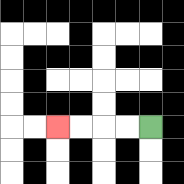{'start': '[6, 5]', 'end': '[2, 5]', 'path_directions': 'L,L,L,L', 'path_coordinates': '[[6, 5], [5, 5], [4, 5], [3, 5], [2, 5]]'}